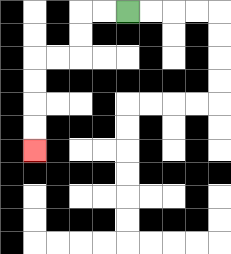{'start': '[5, 0]', 'end': '[1, 6]', 'path_directions': 'L,L,D,D,L,L,D,D,D,D', 'path_coordinates': '[[5, 0], [4, 0], [3, 0], [3, 1], [3, 2], [2, 2], [1, 2], [1, 3], [1, 4], [1, 5], [1, 6]]'}